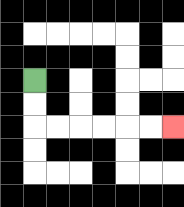{'start': '[1, 3]', 'end': '[7, 5]', 'path_directions': 'D,D,R,R,R,R,R,R', 'path_coordinates': '[[1, 3], [1, 4], [1, 5], [2, 5], [3, 5], [4, 5], [5, 5], [6, 5], [7, 5]]'}